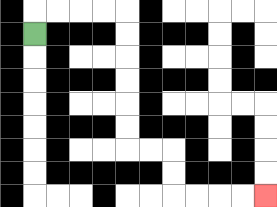{'start': '[1, 1]', 'end': '[11, 8]', 'path_directions': 'U,R,R,R,R,D,D,D,D,D,D,R,R,D,D,R,R,R,R', 'path_coordinates': '[[1, 1], [1, 0], [2, 0], [3, 0], [4, 0], [5, 0], [5, 1], [5, 2], [5, 3], [5, 4], [5, 5], [5, 6], [6, 6], [7, 6], [7, 7], [7, 8], [8, 8], [9, 8], [10, 8], [11, 8]]'}